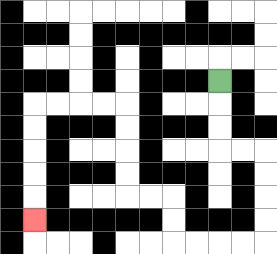{'start': '[9, 3]', 'end': '[1, 9]', 'path_directions': 'D,D,D,R,R,D,D,D,D,L,L,L,L,U,U,L,L,U,U,U,U,L,L,L,L,D,D,D,D,D', 'path_coordinates': '[[9, 3], [9, 4], [9, 5], [9, 6], [10, 6], [11, 6], [11, 7], [11, 8], [11, 9], [11, 10], [10, 10], [9, 10], [8, 10], [7, 10], [7, 9], [7, 8], [6, 8], [5, 8], [5, 7], [5, 6], [5, 5], [5, 4], [4, 4], [3, 4], [2, 4], [1, 4], [1, 5], [1, 6], [1, 7], [1, 8], [1, 9]]'}